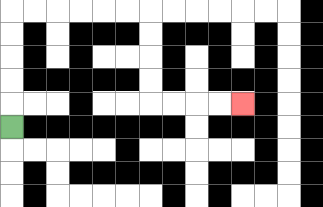{'start': '[0, 5]', 'end': '[10, 4]', 'path_directions': 'U,U,U,U,U,R,R,R,R,R,R,D,D,D,D,R,R,R,R', 'path_coordinates': '[[0, 5], [0, 4], [0, 3], [0, 2], [0, 1], [0, 0], [1, 0], [2, 0], [3, 0], [4, 0], [5, 0], [6, 0], [6, 1], [6, 2], [6, 3], [6, 4], [7, 4], [8, 4], [9, 4], [10, 4]]'}